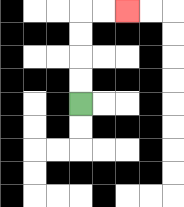{'start': '[3, 4]', 'end': '[5, 0]', 'path_directions': 'U,U,U,U,R,R', 'path_coordinates': '[[3, 4], [3, 3], [3, 2], [3, 1], [3, 0], [4, 0], [5, 0]]'}